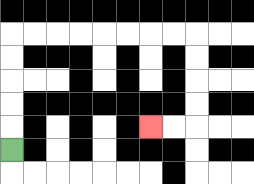{'start': '[0, 6]', 'end': '[6, 5]', 'path_directions': 'U,U,U,U,U,R,R,R,R,R,R,R,R,D,D,D,D,L,L', 'path_coordinates': '[[0, 6], [0, 5], [0, 4], [0, 3], [0, 2], [0, 1], [1, 1], [2, 1], [3, 1], [4, 1], [5, 1], [6, 1], [7, 1], [8, 1], [8, 2], [8, 3], [8, 4], [8, 5], [7, 5], [6, 5]]'}